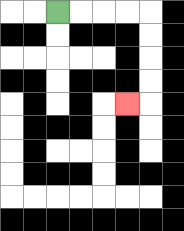{'start': '[2, 0]', 'end': '[5, 4]', 'path_directions': 'R,R,R,R,D,D,D,D,L', 'path_coordinates': '[[2, 0], [3, 0], [4, 0], [5, 0], [6, 0], [6, 1], [6, 2], [6, 3], [6, 4], [5, 4]]'}